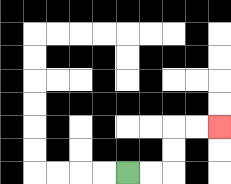{'start': '[5, 7]', 'end': '[9, 5]', 'path_directions': 'R,R,U,U,R,R', 'path_coordinates': '[[5, 7], [6, 7], [7, 7], [7, 6], [7, 5], [8, 5], [9, 5]]'}